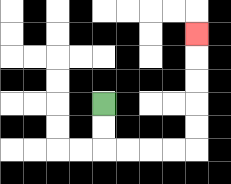{'start': '[4, 4]', 'end': '[8, 1]', 'path_directions': 'D,D,R,R,R,R,U,U,U,U,U', 'path_coordinates': '[[4, 4], [4, 5], [4, 6], [5, 6], [6, 6], [7, 6], [8, 6], [8, 5], [8, 4], [8, 3], [8, 2], [8, 1]]'}